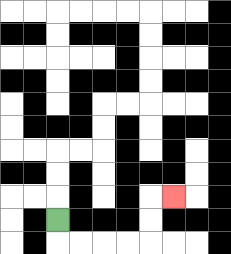{'start': '[2, 9]', 'end': '[7, 8]', 'path_directions': 'D,R,R,R,R,U,U,R', 'path_coordinates': '[[2, 9], [2, 10], [3, 10], [4, 10], [5, 10], [6, 10], [6, 9], [6, 8], [7, 8]]'}